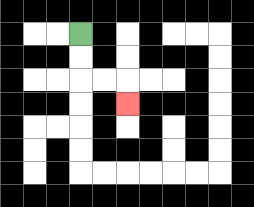{'start': '[3, 1]', 'end': '[5, 4]', 'path_directions': 'D,D,R,R,D', 'path_coordinates': '[[3, 1], [3, 2], [3, 3], [4, 3], [5, 3], [5, 4]]'}